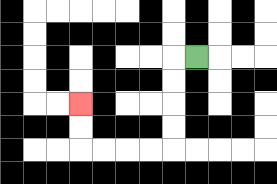{'start': '[8, 2]', 'end': '[3, 4]', 'path_directions': 'L,D,D,D,D,L,L,L,L,U,U', 'path_coordinates': '[[8, 2], [7, 2], [7, 3], [7, 4], [7, 5], [7, 6], [6, 6], [5, 6], [4, 6], [3, 6], [3, 5], [3, 4]]'}